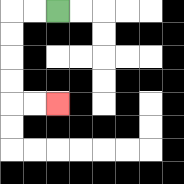{'start': '[2, 0]', 'end': '[2, 4]', 'path_directions': 'L,L,D,D,D,D,R,R', 'path_coordinates': '[[2, 0], [1, 0], [0, 0], [0, 1], [0, 2], [0, 3], [0, 4], [1, 4], [2, 4]]'}